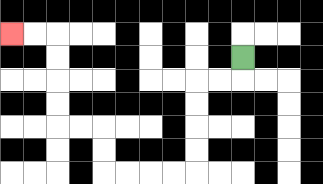{'start': '[10, 2]', 'end': '[0, 1]', 'path_directions': 'D,L,L,D,D,D,D,L,L,L,L,U,U,L,L,U,U,U,U,L,L', 'path_coordinates': '[[10, 2], [10, 3], [9, 3], [8, 3], [8, 4], [8, 5], [8, 6], [8, 7], [7, 7], [6, 7], [5, 7], [4, 7], [4, 6], [4, 5], [3, 5], [2, 5], [2, 4], [2, 3], [2, 2], [2, 1], [1, 1], [0, 1]]'}